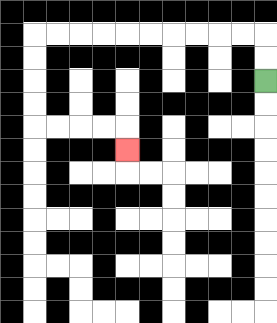{'start': '[11, 3]', 'end': '[5, 6]', 'path_directions': 'U,U,L,L,L,L,L,L,L,L,L,L,D,D,D,D,R,R,R,R,D', 'path_coordinates': '[[11, 3], [11, 2], [11, 1], [10, 1], [9, 1], [8, 1], [7, 1], [6, 1], [5, 1], [4, 1], [3, 1], [2, 1], [1, 1], [1, 2], [1, 3], [1, 4], [1, 5], [2, 5], [3, 5], [4, 5], [5, 5], [5, 6]]'}